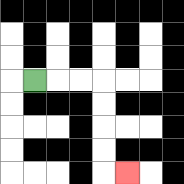{'start': '[1, 3]', 'end': '[5, 7]', 'path_directions': 'R,R,R,D,D,D,D,R', 'path_coordinates': '[[1, 3], [2, 3], [3, 3], [4, 3], [4, 4], [4, 5], [4, 6], [4, 7], [5, 7]]'}